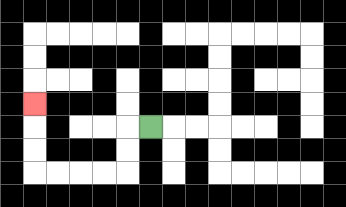{'start': '[6, 5]', 'end': '[1, 4]', 'path_directions': 'L,D,D,L,L,L,L,U,U,U', 'path_coordinates': '[[6, 5], [5, 5], [5, 6], [5, 7], [4, 7], [3, 7], [2, 7], [1, 7], [1, 6], [1, 5], [1, 4]]'}